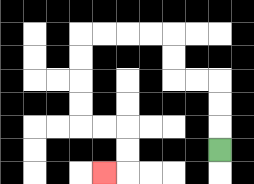{'start': '[9, 6]', 'end': '[4, 7]', 'path_directions': 'U,U,U,L,L,U,U,L,L,L,L,D,D,D,D,R,R,D,D,L', 'path_coordinates': '[[9, 6], [9, 5], [9, 4], [9, 3], [8, 3], [7, 3], [7, 2], [7, 1], [6, 1], [5, 1], [4, 1], [3, 1], [3, 2], [3, 3], [3, 4], [3, 5], [4, 5], [5, 5], [5, 6], [5, 7], [4, 7]]'}